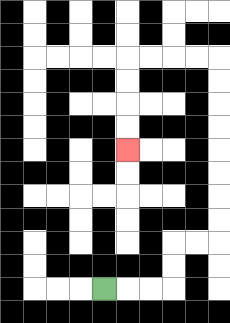{'start': '[4, 12]', 'end': '[5, 6]', 'path_directions': 'R,R,R,U,U,R,R,U,U,U,U,U,U,U,U,L,L,L,L,D,D,D,D', 'path_coordinates': '[[4, 12], [5, 12], [6, 12], [7, 12], [7, 11], [7, 10], [8, 10], [9, 10], [9, 9], [9, 8], [9, 7], [9, 6], [9, 5], [9, 4], [9, 3], [9, 2], [8, 2], [7, 2], [6, 2], [5, 2], [5, 3], [5, 4], [5, 5], [5, 6]]'}